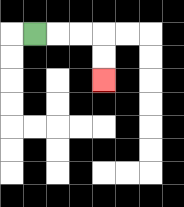{'start': '[1, 1]', 'end': '[4, 3]', 'path_directions': 'R,R,R,D,D', 'path_coordinates': '[[1, 1], [2, 1], [3, 1], [4, 1], [4, 2], [4, 3]]'}